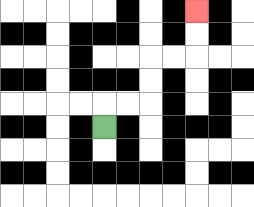{'start': '[4, 5]', 'end': '[8, 0]', 'path_directions': 'U,R,R,U,U,R,R,U,U', 'path_coordinates': '[[4, 5], [4, 4], [5, 4], [6, 4], [6, 3], [6, 2], [7, 2], [8, 2], [8, 1], [8, 0]]'}